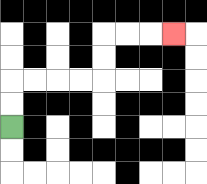{'start': '[0, 5]', 'end': '[7, 1]', 'path_directions': 'U,U,R,R,R,R,U,U,R,R,R', 'path_coordinates': '[[0, 5], [0, 4], [0, 3], [1, 3], [2, 3], [3, 3], [4, 3], [4, 2], [4, 1], [5, 1], [6, 1], [7, 1]]'}